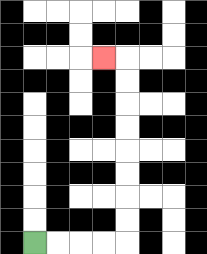{'start': '[1, 10]', 'end': '[4, 2]', 'path_directions': 'R,R,R,R,U,U,U,U,U,U,U,U,L', 'path_coordinates': '[[1, 10], [2, 10], [3, 10], [4, 10], [5, 10], [5, 9], [5, 8], [5, 7], [5, 6], [5, 5], [5, 4], [5, 3], [5, 2], [4, 2]]'}